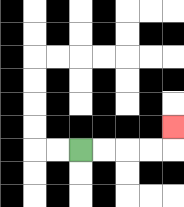{'start': '[3, 6]', 'end': '[7, 5]', 'path_directions': 'R,R,R,R,U', 'path_coordinates': '[[3, 6], [4, 6], [5, 6], [6, 6], [7, 6], [7, 5]]'}